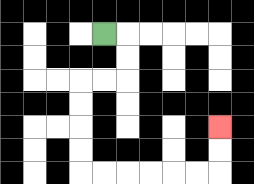{'start': '[4, 1]', 'end': '[9, 5]', 'path_directions': 'R,D,D,L,L,D,D,D,D,R,R,R,R,R,R,U,U', 'path_coordinates': '[[4, 1], [5, 1], [5, 2], [5, 3], [4, 3], [3, 3], [3, 4], [3, 5], [3, 6], [3, 7], [4, 7], [5, 7], [6, 7], [7, 7], [8, 7], [9, 7], [9, 6], [9, 5]]'}